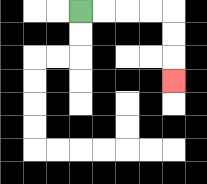{'start': '[3, 0]', 'end': '[7, 3]', 'path_directions': 'R,R,R,R,D,D,D', 'path_coordinates': '[[3, 0], [4, 0], [5, 0], [6, 0], [7, 0], [7, 1], [7, 2], [7, 3]]'}